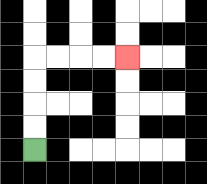{'start': '[1, 6]', 'end': '[5, 2]', 'path_directions': 'U,U,U,U,R,R,R,R', 'path_coordinates': '[[1, 6], [1, 5], [1, 4], [1, 3], [1, 2], [2, 2], [3, 2], [4, 2], [5, 2]]'}